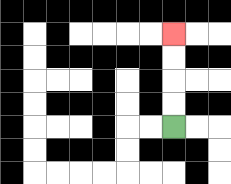{'start': '[7, 5]', 'end': '[7, 1]', 'path_directions': 'U,U,U,U', 'path_coordinates': '[[7, 5], [7, 4], [7, 3], [7, 2], [7, 1]]'}